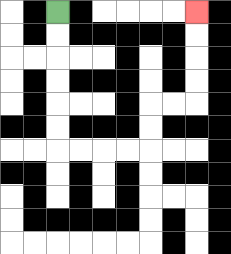{'start': '[2, 0]', 'end': '[8, 0]', 'path_directions': 'D,D,D,D,D,D,R,R,R,R,U,U,R,R,U,U,U,U', 'path_coordinates': '[[2, 0], [2, 1], [2, 2], [2, 3], [2, 4], [2, 5], [2, 6], [3, 6], [4, 6], [5, 6], [6, 6], [6, 5], [6, 4], [7, 4], [8, 4], [8, 3], [8, 2], [8, 1], [8, 0]]'}